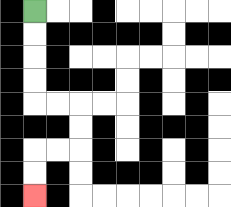{'start': '[1, 0]', 'end': '[1, 8]', 'path_directions': 'D,D,D,D,R,R,D,D,L,L,D,D', 'path_coordinates': '[[1, 0], [1, 1], [1, 2], [1, 3], [1, 4], [2, 4], [3, 4], [3, 5], [3, 6], [2, 6], [1, 6], [1, 7], [1, 8]]'}